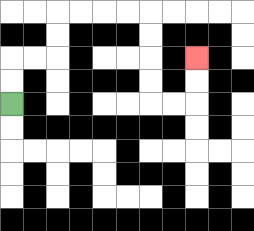{'start': '[0, 4]', 'end': '[8, 2]', 'path_directions': 'U,U,R,R,U,U,R,R,R,R,D,D,D,D,R,R,U,U', 'path_coordinates': '[[0, 4], [0, 3], [0, 2], [1, 2], [2, 2], [2, 1], [2, 0], [3, 0], [4, 0], [5, 0], [6, 0], [6, 1], [6, 2], [6, 3], [6, 4], [7, 4], [8, 4], [8, 3], [8, 2]]'}